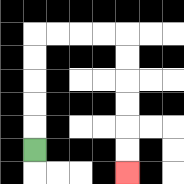{'start': '[1, 6]', 'end': '[5, 7]', 'path_directions': 'U,U,U,U,U,R,R,R,R,D,D,D,D,D,D', 'path_coordinates': '[[1, 6], [1, 5], [1, 4], [1, 3], [1, 2], [1, 1], [2, 1], [3, 1], [4, 1], [5, 1], [5, 2], [5, 3], [5, 4], [5, 5], [5, 6], [5, 7]]'}